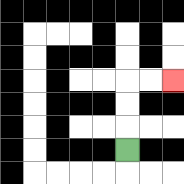{'start': '[5, 6]', 'end': '[7, 3]', 'path_directions': 'U,U,U,R,R', 'path_coordinates': '[[5, 6], [5, 5], [5, 4], [5, 3], [6, 3], [7, 3]]'}